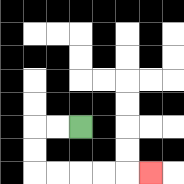{'start': '[3, 5]', 'end': '[6, 7]', 'path_directions': 'L,L,D,D,R,R,R,R,R', 'path_coordinates': '[[3, 5], [2, 5], [1, 5], [1, 6], [1, 7], [2, 7], [3, 7], [4, 7], [5, 7], [6, 7]]'}